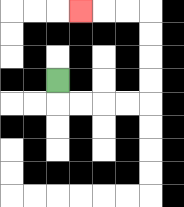{'start': '[2, 3]', 'end': '[3, 0]', 'path_directions': 'D,R,R,R,R,U,U,U,U,L,L,L', 'path_coordinates': '[[2, 3], [2, 4], [3, 4], [4, 4], [5, 4], [6, 4], [6, 3], [6, 2], [6, 1], [6, 0], [5, 0], [4, 0], [3, 0]]'}